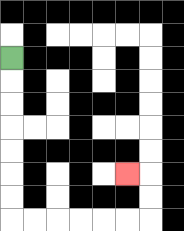{'start': '[0, 2]', 'end': '[5, 7]', 'path_directions': 'D,D,D,D,D,D,D,R,R,R,R,R,R,U,U,L', 'path_coordinates': '[[0, 2], [0, 3], [0, 4], [0, 5], [0, 6], [0, 7], [0, 8], [0, 9], [1, 9], [2, 9], [3, 9], [4, 9], [5, 9], [6, 9], [6, 8], [6, 7], [5, 7]]'}